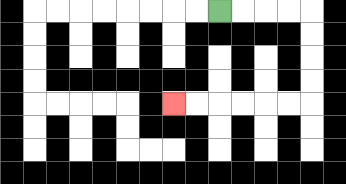{'start': '[9, 0]', 'end': '[7, 4]', 'path_directions': 'R,R,R,R,D,D,D,D,L,L,L,L,L,L', 'path_coordinates': '[[9, 0], [10, 0], [11, 0], [12, 0], [13, 0], [13, 1], [13, 2], [13, 3], [13, 4], [12, 4], [11, 4], [10, 4], [9, 4], [8, 4], [7, 4]]'}